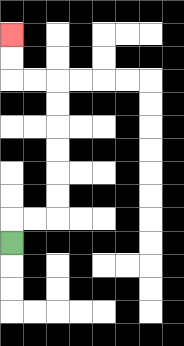{'start': '[0, 10]', 'end': '[0, 1]', 'path_directions': 'U,R,R,U,U,U,U,U,U,L,L,U,U', 'path_coordinates': '[[0, 10], [0, 9], [1, 9], [2, 9], [2, 8], [2, 7], [2, 6], [2, 5], [2, 4], [2, 3], [1, 3], [0, 3], [0, 2], [0, 1]]'}